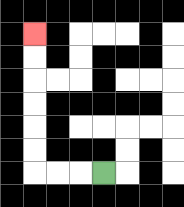{'start': '[4, 7]', 'end': '[1, 1]', 'path_directions': 'L,L,L,U,U,U,U,U,U', 'path_coordinates': '[[4, 7], [3, 7], [2, 7], [1, 7], [1, 6], [1, 5], [1, 4], [1, 3], [1, 2], [1, 1]]'}